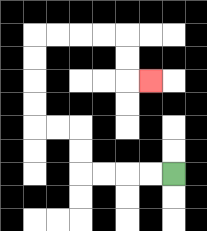{'start': '[7, 7]', 'end': '[6, 3]', 'path_directions': 'L,L,L,L,U,U,L,L,U,U,U,U,R,R,R,R,D,D,R', 'path_coordinates': '[[7, 7], [6, 7], [5, 7], [4, 7], [3, 7], [3, 6], [3, 5], [2, 5], [1, 5], [1, 4], [1, 3], [1, 2], [1, 1], [2, 1], [3, 1], [4, 1], [5, 1], [5, 2], [5, 3], [6, 3]]'}